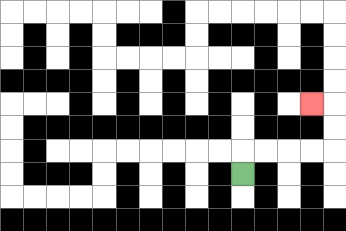{'start': '[10, 7]', 'end': '[13, 4]', 'path_directions': 'U,R,R,R,R,U,U,L', 'path_coordinates': '[[10, 7], [10, 6], [11, 6], [12, 6], [13, 6], [14, 6], [14, 5], [14, 4], [13, 4]]'}